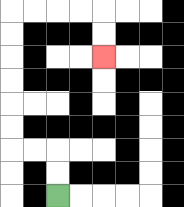{'start': '[2, 8]', 'end': '[4, 2]', 'path_directions': 'U,U,L,L,U,U,U,U,U,U,R,R,R,R,D,D', 'path_coordinates': '[[2, 8], [2, 7], [2, 6], [1, 6], [0, 6], [0, 5], [0, 4], [0, 3], [0, 2], [0, 1], [0, 0], [1, 0], [2, 0], [3, 0], [4, 0], [4, 1], [4, 2]]'}